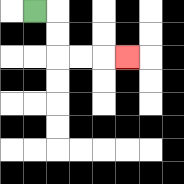{'start': '[1, 0]', 'end': '[5, 2]', 'path_directions': 'R,D,D,R,R,R', 'path_coordinates': '[[1, 0], [2, 0], [2, 1], [2, 2], [3, 2], [4, 2], [5, 2]]'}